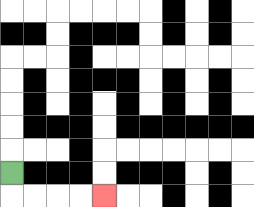{'start': '[0, 7]', 'end': '[4, 8]', 'path_directions': 'D,R,R,R,R', 'path_coordinates': '[[0, 7], [0, 8], [1, 8], [2, 8], [3, 8], [4, 8]]'}